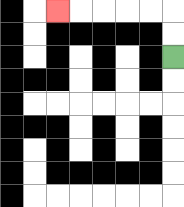{'start': '[7, 2]', 'end': '[2, 0]', 'path_directions': 'U,U,L,L,L,L,L', 'path_coordinates': '[[7, 2], [7, 1], [7, 0], [6, 0], [5, 0], [4, 0], [3, 0], [2, 0]]'}